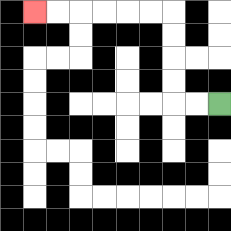{'start': '[9, 4]', 'end': '[1, 0]', 'path_directions': 'L,L,U,U,U,U,L,L,L,L,L,L', 'path_coordinates': '[[9, 4], [8, 4], [7, 4], [7, 3], [7, 2], [7, 1], [7, 0], [6, 0], [5, 0], [4, 0], [3, 0], [2, 0], [1, 0]]'}